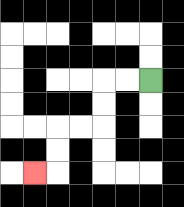{'start': '[6, 3]', 'end': '[1, 7]', 'path_directions': 'L,L,D,D,L,L,D,D,L', 'path_coordinates': '[[6, 3], [5, 3], [4, 3], [4, 4], [4, 5], [3, 5], [2, 5], [2, 6], [2, 7], [1, 7]]'}